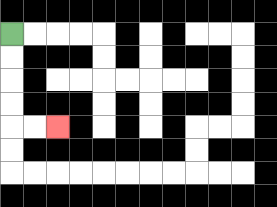{'start': '[0, 1]', 'end': '[2, 5]', 'path_directions': 'D,D,D,D,R,R', 'path_coordinates': '[[0, 1], [0, 2], [0, 3], [0, 4], [0, 5], [1, 5], [2, 5]]'}